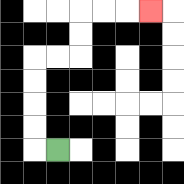{'start': '[2, 6]', 'end': '[6, 0]', 'path_directions': 'L,U,U,U,U,R,R,U,U,R,R,R', 'path_coordinates': '[[2, 6], [1, 6], [1, 5], [1, 4], [1, 3], [1, 2], [2, 2], [3, 2], [3, 1], [3, 0], [4, 0], [5, 0], [6, 0]]'}